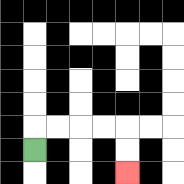{'start': '[1, 6]', 'end': '[5, 7]', 'path_directions': 'U,R,R,R,R,D,D', 'path_coordinates': '[[1, 6], [1, 5], [2, 5], [3, 5], [4, 5], [5, 5], [5, 6], [5, 7]]'}